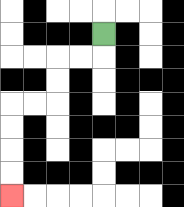{'start': '[4, 1]', 'end': '[0, 8]', 'path_directions': 'D,L,L,D,D,L,L,D,D,D,D', 'path_coordinates': '[[4, 1], [4, 2], [3, 2], [2, 2], [2, 3], [2, 4], [1, 4], [0, 4], [0, 5], [0, 6], [0, 7], [0, 8]]'}